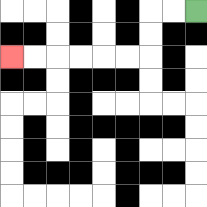{'start': '[8, 0]', 'end': '[0, 2]', 'path_directions': 'L,L,D,D,L,L,L,L,L,L', 'path_coordinates': '[[8, 0], [7, 0], [6, 0], [6, 1], [6, 2], [5, 2], [4, 2], [3, 2], [2, 2], [1, 2], [0, 2]]'}